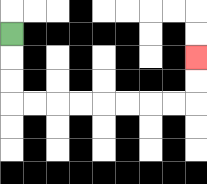{'start': '[0, 1]', 'end': '[8, 2]', 'path_directions': 'D,D,D,R,R,R,R,R,R,R,R,U,U', 'path_coordinates': '[[0, 1], [0, 2], [0, 3], [0, 4], [1, 4], [2, 4], [3, 4], [4, 4], [5, 4], [6, 4], [7, 4], [8, 4], [8, 3], [8, 2]]'}